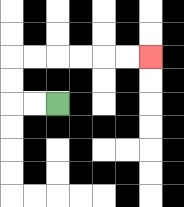{'start': '[2, 4]', 'end': '[6, 2]', 'path_directions': 'L,L,U,U,R,R,R,R,R,R', 'path_coordinates': '[[2, 4], [1, 4], [0, 4], [0, 3], [0, 2], [1, 2], [2, 2], [3, 2], [4, 2], [5, 2], [6, 2]]'}